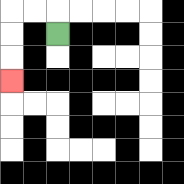{'start': '[2, 1]', 'end': '[0, 3]', 'path_directions': 'U,L,L,D,D,D', 'path_coordinates': '[[2, 1], [2, 0], [1, 0], [0, 0], [0, 1], [0, 2], [0, 3]]'}